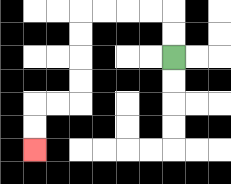{'start': '[7, 2]', 'end': '[1, 6]', 'path_directions': 'U,U,L,L,L,L,D,D,D,D,L,L,D,D', 'path_coordinates': '[[7, 2], [7, 1], [7, 0], [6, 0], [5, 0], [4, 0], [3, 0], [3, 1], [3, 2], [3, 3], [3, 4], [2, 4], [1, 4], [1, 5], [1, 6]]'}